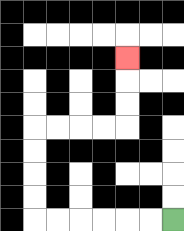{'start': '[7, 9]', 'end': '[5, 2]', 'path_directions': 'L,L,L,L,L,L,U,U,U,U,R,R,R,R,U,U,U', 'path_coordinates': '[[7, 9], [6, 9], [5, 9], [4, 9], [3, 9], [2, 9], [1, 9], [1, 8], [1, 7], [1, 6], [1, 5], [2, 5], [3, 5], [4, 5], [5, 5], [5, 4], [5, 3], [5, 2]]'}